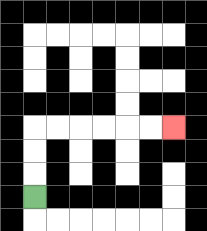{'start': '[1, 8]', 'end': '[7, 5]', 'path_directions': 'U,U,U,R,R,R,R,R,R', 'path_coordinates': '[[1, 8], [1, 7], [1, 6], [1, 5], [2, 5], [3, 5], [4, 5], [5, 5], [6, 5], [7, 5]]'}